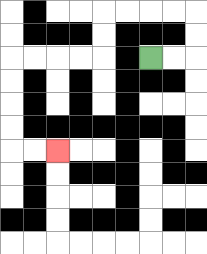{'start': '[6, 2]', 'end': '[2, 6]', 'path_directions': 'R,R,U,U,L,L,L,L,D,D,L,L,L,L,D,D,D,D,R,R', 'path_coordinates': '[[6, 2], [7, 2], [8, 2], [8, 1], [8, 0], [7, 0], [6, 0], [5, 0], [4, 0], [4, 1], [4, 2], [3, 2], [2, 2], [1, 2], [0, 2], [0, 3], [0, 4], [0, 5], [0, 6], [1, 6], [2, 6]]'}